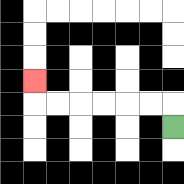{'start': '[7, 5]', 'end': '[1, 3]', 'path_directions': 'U,L,L,L,L,L,L,U', 'path_coordinates': '[[7, 5], [7, 4], [6, 4], [5, 4], [4, 4], [3, 4], [2, 4], [1, 4], [1, 3]]'}